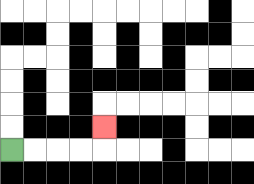{'start': '[0, 6]', 'end': '[4, 5]', 'path_directions': 'R,R,R,R,U', 'path_coordinates': '[[0, 6], [1, 6], [2, 6], [3, 6], [4, 6], [4, 5]]'}